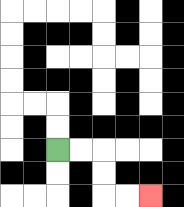{'start': '[2, 6]', 'end': '[6, 8]', 'path_directions': 'R,R,D,D,R,R', 'path_coordinates': '[[2, 6], [3, 6], [4, 6], [4, 7], [4, 8], [5, 8], [6, 8]]'}